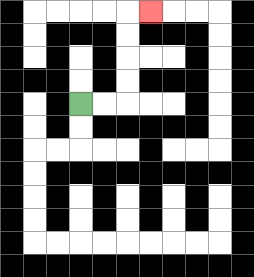{'start': '[3, 4]', 'end': '[6, 0]', 'path_directions': 'R,R,U,U,U,U,R', 'path_coordinates': '[[3, 4], [4, 4], [5, 4], [5, 3], [5, 2], [5, 1], [5, 0], [6, 0]]'}